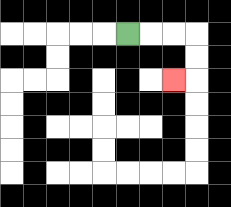{'start': '[5, 1]', 'end': '[7, 3]', 'path_directions': 'R,R,R,D,D,L', 'path_coordinates': '[[5, 1], [6, 1], [7, 1], [8, 1], [8, 2], [8, 3], [7, 3]]'}